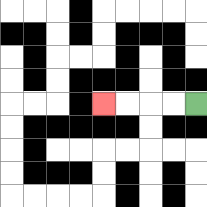{'start': '[8, 4]', 'end': '[4, 4]', 'path_directions': 'L,L,L,L', 'path_coordinates': '[[8, 4], [7, 4], [6, 4], [5, 4], [4, 4]]'}